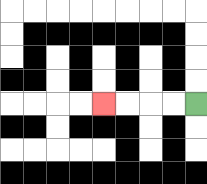{'start': '[8, 4]', 'end': '[4, 4]', 'path_directions': 'L,L,L,L', 'path_coordinates': '[[8, 4], [7, 4], [6, 4], [5, 4], [4, 4]]'}